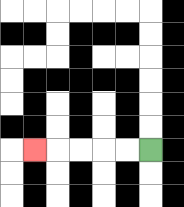{'start': '[6, 6]', 'end': '[1, 6]', 'path_directions': 'L,L,L,L,L', 'path_coordinates': '[[6, 6], [5, 6], [4, 6], [3, 6], [2, 6], [1, 6]]'}